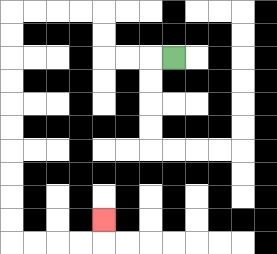{'start': '[7, 2]', 'end': '[4, 9]', 'path_directions': 'L,L,L,U,U,L,L,L,L,D,D,D,D,D,D,D,D,D,D,R,R,R,R,U', 'path_coordinates': '[[7, 2], [6, 2], [5, 2], [4, 2], [4, 1], [4, 0], [3, 0], [2, 0], [1, 0], [0, 0], [0, 1], [0, 2], [0, 3], [0, 4], [0, 5], [0, 6], [0, 7], [0, 8], [0, 9], [0, 10], [1, 10], [2, 10], [3, 10], [4, 10], [4, 9]]'}